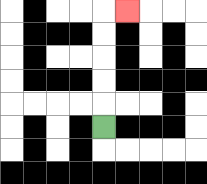{'start': '[4, 5]', 'end': '[5, 0]', 'path_directions': 'U,U,U,U,U,R', 'path_coordinates': '[[4, 5], [4, 4], [4, 3], [4, 2], [4, 1], [4, 0], [5, 0]]'}